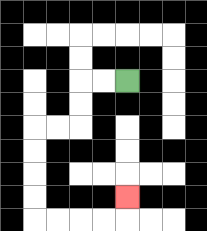{'start': '[5, 3]', 'end': '[5, 8]', 'path_directions': 'L,L,D,D,L,L,D,D,D,D,R,R,R,R,U', 'path_coordinates': '[[5, 3], [4, 3], [3, 3], [3, 4], [3, 5], [2, 5], [1, 5], [1, 6], [1, 7], [1, 8], [1, 9], [2, 9], [3, 9], [4, 9], [5, 9], [5, 8]]'}